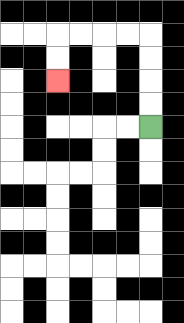{'start': '[6, 5]', 'end': '[2, 3]', 'path_directions': 'U,U,U,U,L,L,L,L,D,D', 'path_coordinates': '[[6, 5], [6, 4], [6, 3], [6, 2], [6, 1], [5, 1], [4, 1], [3, 1], [2, 1], [2, 2], [2, 3]]'}